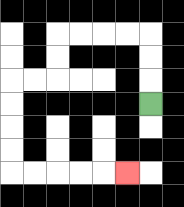{'start': '[6, 4]', 'end': '[5, 7]', 'path_directions': 'U,U,U,L,L,L,L,D,D,L,L,D,D,D,D,R,R,R,R,R', 'path_coordinates': '[[6, 4], [6, 3], [6, 2], [6, 1], [5, 1], [4, 1], [3, 1], [2, 1], [2, 2], [2, 3], [1, 3], [0, 3], [0, 4], [0, 5], [0, 6], [0, 7], [1, 7], [2, 7], [3, 7], [4, 7], [5, 7]]'}